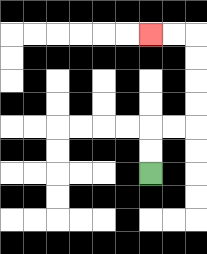{'start': '[6, 7]', 'end': '[6, 1]', 'path_directions': 'U,U,R,R,U,U,U,U,L,L', 'path_coordinates': '[[6, 7], [6, 6], [6, 5], [7, 5], [8, 5], [8, 4], [8, 3], [8, 2], [8, 1], [7, 1], [6, 1]]'}